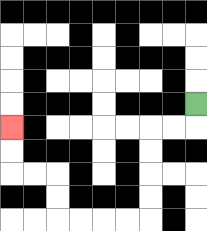{'start': '[8, 4]', 'end': '[0, 5]', 'path_directions': 'D,L,L,D,D,D,D,L,L,L,L,U,U,L,L,U,U', 'path_coordinates': '[[8, 4], [8, 5], [7, 5], [6, 5], [6, 6], [6, 7], [6, 8], [6, 9], [5, 9], [4, 9], [3, 9], [2, 9], [2, 8], [2, 7], [1, 7], [0, 7], [0, 6], [0, 5]]'}